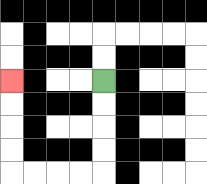{'start': '[4, 3]', 'end': '[0, 3]', 'path_directions': 'D,D,D,D,L,L,L,L,U,U,U,U', 'path_coordinates': '[[4, 3], [4, 4], [4, 5], [4, 6], [4, 7], [3, 7], [2, 7], [1, 7], [0, 7], [0, 6], [0, 5], [0, 4], [0, 3]]'}